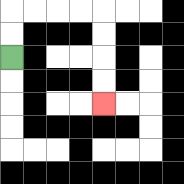{'start': '[0, 2]', 'end': '[4, 4]', 'path_directions': 'U,U,R,R,R,R,D,D,D,D', 'path_coordinates': '[[0, 2], [0, 1], [0, 0], [1, 0], [2, 0], [3, 0], [4, 0], [4, 1], [4, 2], [4, 3], [4, 4]]'}